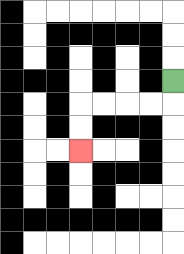{'start': '[7, 3]', 'end': '[3, 6]', 'path_directions': 'D,L,L,L,L,D,D', 'path_coordinates': '[[7, 3], [7, 4], [6, 4], [5, 4], [4, 4], [3, 4], [3, 5], [3, 6]]'}